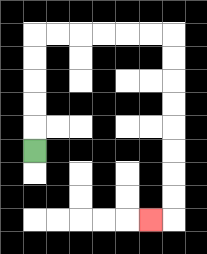{'start': '[1, 6]', 'end': '[6, 9]', 'path_directions': 'U,U,U,U,U,R,R,R,R,R,R,D,D,D,D,D,D,D,D,L', 'path_coordinates': '[[1, 6], [1, 5], [1, 4], [1, 3], [1, 2], [1, 1], [2, 1], [3, 1], [4, 1], [5, 1], [6, 1], [7, 1], [7, 2], [7, 3], [7, 4], [7, 5], [7, 6], [7, 7], [7, 8], [7, 9], [6, 9]]'}